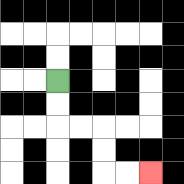{'start': '[2, 3]', 'end': '[6, 7]', 'path_directions': 'D,D,R,R,D,D,R,R', 'path_coordinates': '[[2, 3], [2, 4], [2, 5], [3, 5], [4, 5], [4, 6], [4, 7], [5, 7], [6, 7]]'}